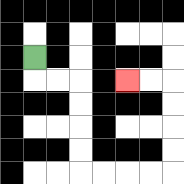{'start': '[1, 2]', 'end': '[5, 3]', 'path_directions': 'D,R,R,D,D,D,D,R,R,R,R,U,U,U,U,L,L', 'path_coordinates': '[[1, 2], [1, 3], [2, 3], [3, 3], [3, 4], [3, 5], [3, 6], [3, 7], [4, 7], [5, 7], [6, 7], [7, 7], [7, 6], [7, 5], [7, 4], [7, 3], [6, 3], [5, 3]]'}